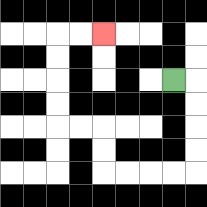{'start': '[7, 3]', 'end': '[4, 1]', 'path_directions': 'R,D,D,D,D,L,L,L,L,U,U,L,L,U,U,U,U,R,R', 'path_coordinates': '[[7, 3], [8, 3], [8, 4], [8, 5], [8, 6], [8, 7], [7, 7], [6, 7], [5, 7], [4, 7], [4, 6], [4, 5], [3, 5], [2, 5], [2, 4], [2, 3], [2, 2], [2, 1], [3, 1], [4, 1]]'}